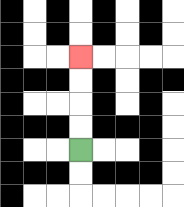{'start': '[3, 6]', 'end': '[3, 2]', 'path_directions': 'U,U,U,U', 'path_coordinates': '[[3, 6], [3, 5], [3, 4], [3, 3], [3, 2]]'}